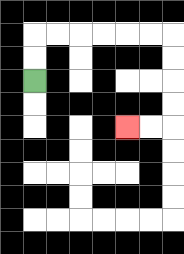{'start': '[1, 3]', 'end': '[5, 5]', 'path_directions': 'U,U,R,R,R,R,R,R,D,D,D,D,L,L', 'path_coordinates': '[[1, 3], [1, 2], [1, 1], [2, 1], [3, 1], [4, 1], [5, 1], [6, 1], [7, 1], [7, 2], [7, 3], [7, 4], [7, 5], [6, 5], [5, 5]]'}